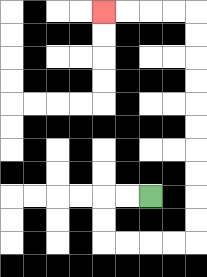{'start': '[6, 8]', 'end': '[4, 0]', 'path_directions': 'L,L,D,D,R,R,R,R,U,U,U,U,U,U,U,U,U,U,L,L,L,L', 'path_coordinates': '[[6, 8], [5, 8], [4, 8], [4, 9], [4, 10], [5, 10], [6, 10], [7, 10], [8, 10], [8, 9], [8, 8], [8, 7], [8, 6], [8, 5], [8, 4], [8, 3], [8, 2], [8, 1], [8, 0], [7, 0], [6, 0], [5, 0], [4, 0]]'}